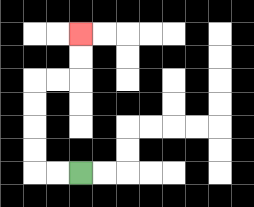{'start': '[3, 7]', 'end': '[3, 1]', 'path_directions': 'L,L,U,U,U,U,R,R,U,U', 'path_coordinates': '[[3, 7], [2, 7], [1, 7], [1, 6], [1, 5], [1, 4], [1, 3], [2, 3], [3, 3], [3, 2], [3, 1]]'}